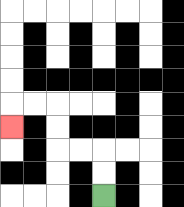{'start': '[4, 8]', 'end': '[0, 5]', 'path_directions': 'U,U,L,L,U,U,L,L,D', 'path_coordinates': '[[4, 8], [4, 7], [4, 6], [3, 6], [2, 6], [2, 5], [2, 4], [1, 4], [0, 4], [0, 5]]'}